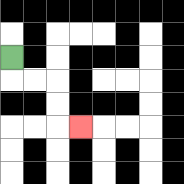{'start': '[0, 2]', 'end': '[3, 5]', 'path_directions': 'D,R,R,D,D,R', 'path_coordinates': '[[0, 2], [0, 3], [1, 3], [2, 3], [2, 4], [2, 5], [3, 5]]'}